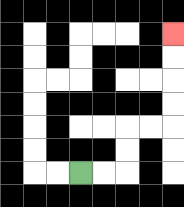{'start': '[3, 7]', 'end': '[7, 1]', 'path_directions': 'R,R,U,U,R,R,U,U,U,U', 'path_coordinates': '[[3, 7], [4, 7], [5, 7], [5, 6], [5, 5], [6, 5], [7, 5], [7, 4], [7, 3], [7, 2], [7, 1]]'}